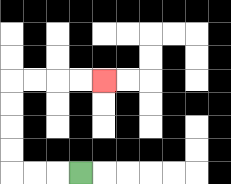{'start': '[3, 7]', 'end': '[4, 3]', 'path_directions': 'L,L,L,U,U,U,U,R,R,R,R', 'path_coordinates': '[[3, 7], [2, 7], [1, 7], [0, 7], [0, 6], [0, 5], [0, 4], [0, 3], [1, 3], [2, 3], [3, 3], [4, 3]]'}